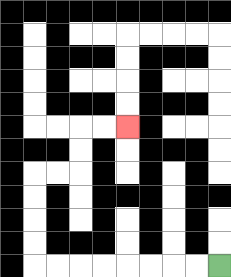{'start': '[9, 11]', 'end': '[5, 5]', 'path_directions': 'L,L,L,L,L,L,L,L,U,U,U,U,R,R,U,U,R,R', 'path_coordinates': '[[9, 11], [8, 11], [7, 11], [6, 11], [5, 11], [4, 11], [3, 11], [2, 11], [1, 11], [1, 10], [1, 9], [1, 8], [1, 7], [2, 7], [3, 7], [3, 6], [3, 5], [4, 5], [5, 5]]'}